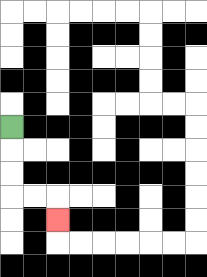{'start': '[0, 5]', 'end': '[2, 9]', 'path_directions': 'D,D,D,R,R,D', 'path_coordinates': '[[0, 5], [0, 6], [0, 7], [0, 8], [1, 8], [2, 8], [2, 9]]'}